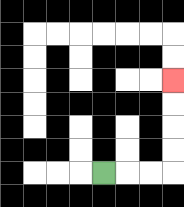{'start': '[4, 7]', 'end': '[7, 3]', 'path_directions': 'R,R,R,U,U,U,U', 'path_coordinates': '[[4, 7], [5, 7], [6, 7], [7, 7], [7, 6], [7, 5], [7, 4], [7, 3]]'}